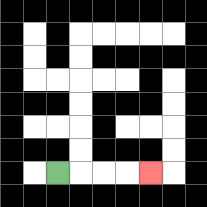{'start': '[2, 7]', 'end': '[6, 7]', 'path_directions': 'R,R,R,R', 'path_coordinates': '[[2, 7], [3, 7], [4, 7], [5, 7], [6, 7]]'}